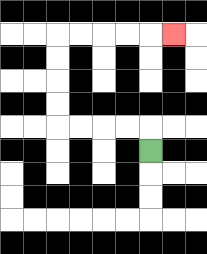{'start': '[6, 6]', 'end': '[7, 1]', 'path_directions': 'U,L,L,L,L,U,U,U,U,R,R,R,R,R', 'path_coordinates': '[[6, 6], [6, 5], [5, 5], [4, 5], [3, 5], [2, 5], [2, 4], [2, 3], [2, 2], [2, 1], [3, 1], [4, 1], [5, 1], [6, 1], [7, 1]]'}